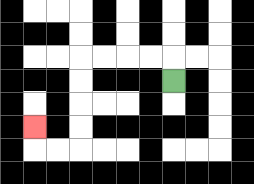{'start': '[7, 3]', 'end': '[1, 5]', 'path_directions': 'U,L,L,L,L,D,D,D,D,L,L,U', 'path_coordinates': '[[7, 3], [7, 2], [6, 2], [5, 2], [4, 2], [3, 2], [3, 3], [3, 4], [3, 5], [3, 6], [2, 6], [1, 6], [1, 5]]'}